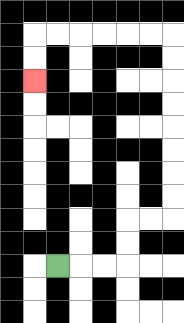{'start': '[2, 11]', 'end': '[1, 3]', 'path_directions': 'R,R,R,U,U,R,R,U,U,U,U,U,U,U,U,L,L,L,L,L,L,D,D', 'path_coordinates': '[[2, 11], [3, 11], [4, 11], [5, 11], [5, 10], [5, 9], [6, 9], [7, 9], [7, 8], [7, 7], [7, 6], [7, 5], [7, 4], [7, 3], [7, 2], [7, 1], [6, 1], [5, 1], [4, 1], [3, 1], [2, 1], [1, 1], [1, 2], [1, 3]]'}